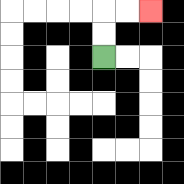{'start': '[4, 2]', 'end': '[6, 0]', 'path_directions': 'U,U,R,R', 'path_coordinates': '[[4, 2], [4, 1], [4, 0], [5, 0], [6, 0]]'}